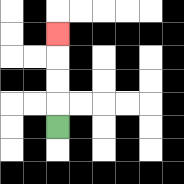{'start': '[2, 5]', 'end': '[2, 1]', 'path_directions': 'U,U,U,U', 'path_coordinates': '[[2, 5], [2, 4], [2, 3], [2, 2], [2, 1]]'}